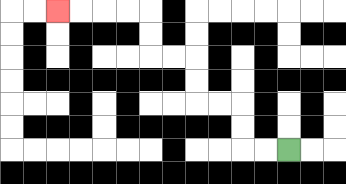{'start': '[12, 6]', 'end': '[2, 0]', 'path_directions': 'L,L,U,U,L,L,U,U,L,L,U,U,L,L,L,L', 'path_coordinates': '[[12, 6], [11, 6], [10, 6], [10, 5], [10, 4], [9, 4], [8, 4], [8, 3], [8, 2], [7, 2], [6, 2], [6, 1], [6, 0], [5, 0], [4, 0], [3, 0], [2, 0]]'}